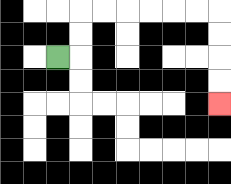{'start': '[2, 2]', 'end': '[9, 4]', 'path_directions': 'R,U,U,R,R,R,R,R,R,D,D,D,D', 'path_coordinates': '[[2, 2], [3, 2], [3, 1], [3, 0], [4, 0], [5, 0], [6, 0], [7, 0], [8, 0], [9, 0], [9, 1], [9, 2], [9, 3], [9, 4]]'}